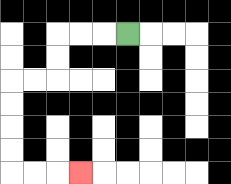{'start': '[5, 1]', 'end': '[3, 7]', 'path_directions': 'L,L,L,D,D,L,L,D,D,D,D,R,R,R', 'path_coordinates': '[[5, 1], [4, 1], [3, 1], [2, 1], [2, 2], [2, 3], [1, 3], [0, 3], [0, 4], [0, 5], [0, 6], [0, 7], [1, 7], [2, 7], [3, 7]]'}